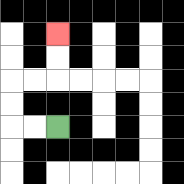{'start': '[2, 5]', 'end': '[2, 1]', 'path_directions': 'L,L,U,U,R,R,U,U', 'path_coordinates': '[[2, 5], [1, 5], [0, 5], [0, 4], [0, 3], [1, 3], [2, 3], [2, 2], [2, 1]]'}